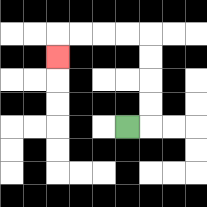{'start': '[5, 5]', 'end': '[2, 2]', 'path_directions': 'R,U,U,U,U,L,L,L,L,D', 'path_coordinates': '[[5, 5], [6, 5], [6, 4], [6, 3], [6, 2], [6, 1], [5, 1], [4, 1], [3, 1], [2, 1], [2, 2]]'}